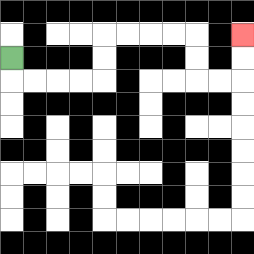{'start': '[0, 2]', 'end': '[10, 1]', 'path_directions': 'D,R,R,R,R,U,U,R,R,R,R,D,D,R,R,U,U', 'path_coordinates': '[[0, 2], [0, 3], [1, 3], [2, 3], [3, 3], [4, 3], [4, 2], [4, 1], [5, 1], [6, 1], [7, 1], [8, 1], [8, 2], [8, 3], [9, 3], [10, 3], [10, 2], [10, 1]]'}